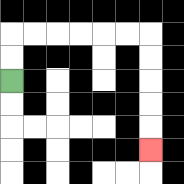{'start': '[0, 3]', 'end': '[6, 6]', 'path_directions': 'U,U,R,R,R,R,R,R,D,D,D,D,D', 'path_coordinates': '[[0, 3], [0, 2], [0, 1], [1, 1], [2, 1], [3, 1], [4, 1], [5, 1], [6, 1], [6, 2], [6, 3], [6, 4], [6, 5], [6, 6]]'}